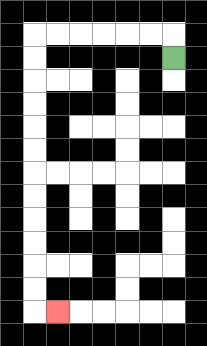{'start': '[7, 2]', 'end': '[2, 13]', 'path_directions': 'U,L,L,L,L,L,L,D,D,D,D,D,D,D,D,D,D,D,D,R', 'path_coordinates': '[[7, 2], [7, 1], [6, 1], [5, 1], [4, 1], [3, 1], [2, 1], [1, 1], [1, 2], [1, 3], [1, 4], [1, 5], [1, 6], [1, 7], [1, 8], [1, 9], [1, 10], [1, 11], [1, 12], [1, 13], [2, 13]]'}